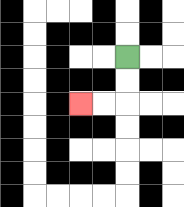{'start': '[5, 2]', 'end': '[3, 4]', 'path_directions': 'D,D,L,L', 'path_coordinates': '[[5, 2], [5, 3], [5, 4], [4, 4], [3, 4]]'}